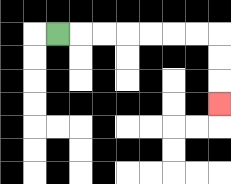{'start': '[2, 1]', 'end': '[9, 4]', 'path_directions': 'R,R,R,R,R,R,R,D,D,D', 'path_coordinates': '[[2, 1], [3, 1], [4, 1], [5, 1], [6, 1], [7, 1], [8, 1], [9, 1], [9, 2], [9, 3], [9, 4]]'}